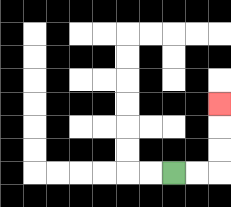{'start': '[7, 7]', 'end': '[9, 4]', 'path_directions': 'R,R,U,U,U', 'path_coordinates': '[[7, 7], [8, 7], [9, 7], [9, 6], [9, 5], [9, 4]]'}